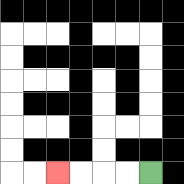{'start': '[6, 7]', 'end': '[2, 7]', 'path_directions': 'L,L,L,L', 'path_coordinates': '[[6, 7], [5, 7], [4, 7], [3, 7], [2, 7]]'}